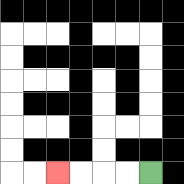{'start': '[6, 7]', 'end': '[2, 7]', 'path_directions': 'L,L,L,L', 'path_coordinates': '[[6, 7], [5, 7], [4, 7], [3, 7], [2, 7]]'}